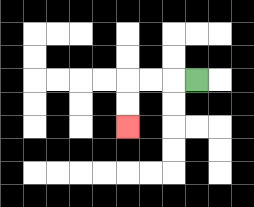{'start': '[8, 3]', 'end': '[5, 5]', 'path_directions': 'L,L,L,D,D', 'path_coordinates': '[[8, 3], [7, 3], [6, 3], [5, 3], [5, 4], [5, 5]]'}